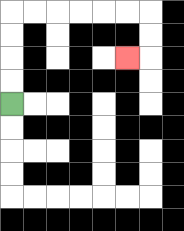{'start': '[0, 4]', 'end': '[5, 2]', 'path_directions': 'U,U,U,U,R,R,R,R,R,R,D,D,L', 'path_coordinates': '[[0, 4], [0, 3], [0, 2], [0, 1], [0, 0], [1, 0], [2, 0], [3, 0], [4, 0], [5, 0], [6, 0], [6, 1], [6, 2], [5, 2]]'}